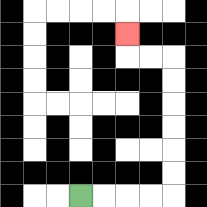{'start': '[3, 8]', 'end': '[5, 1]', 'path_directions': 'R,R,R,R,U,U,U,U,U,U,L,L,U', 'path_coordinates': '[[3, 8], [4, 8], [5, 8], [6, 8], [7, 8], [7, 7], [7, 6], [7, 5], [7, 4], [7, 3], [7, 2], [6, 2], [5, 2], [5, 1]]'}